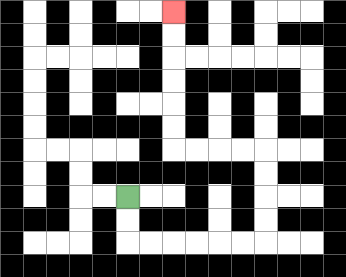{'start': '[5, 8]', 'end': '[7, 0]', 'path_directions': 'D,D,R,R,R,R,R,R,U,U,U,U,L,L,L,L,U,U,U,U,U,U', 'path_coordinates': '[[5, 8], [5, 9], [5, 10], [6, 10], [7, 10], [8, 10], [9, 10], [10, 10], [11, 10], [11, 9], [11, 8], [11, 7], [11, 6], [10, 6], [9, 6], [8, 6], [7, 6], [7, 5], [7, 4], [7, 3], [7, 2], [7, 1], [7, 0]]'}